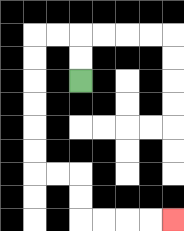{'start': '[3, 3]', 'end': '[7, 9]', 'path_directions': 'U,U,L,L,D,D,D,D,D,D,R,R,D,D,R,R,R,R', 'path_coordinates': '[[3, 3], [3, 2], [3, 1], [2, 1], [1, 1], [1, 2], [1, 3], [1, 4], [1, 5], [1, 6], [1, 7], [2, 7], [3, 7], [3, 8], [3, 9], [4, 9], [5, 9], [6, 9], [7, 9]]'}